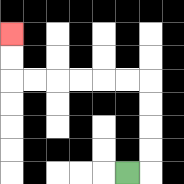{'start': '[5, 7]', 'end': '[0, 1]', 'path_directions': 'R,U,U,U,U,L,L,L,L,L,L,U,U', 'path_coordinates': '[[5, 7], [6, 7], [6, 6], [6, 5], [6, 4], [6, 3], [5, 3], [4, 3], [3, 3], [2, 3], [1, 3], [0, 3], [0, 2], [0, 1]]'}